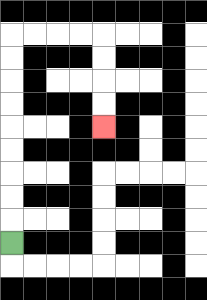{'start': '[0, 10]', 'end': '[4, 5]', 'path_directions': 'U,U,U,U,U,U,U,U,U,R,R,R,R,D,D,D,D', 'path_coordinates': '[[0, 10], [0, 9], [0, 8], [0, 7], [0, 6], [0, 5], [0, 4], [0, 3], [0, 2], [0, 1], [1, 1], [2, 1], [3, 1], [4, 1], [4, 2], [4, 3], [4, 4], [4, 5]]'}